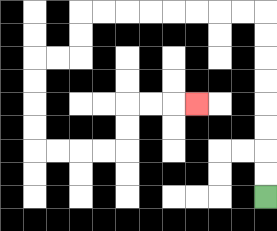{'start': '[11, 8]', 'end': '[8, 4]', 'path_directions': 'U,U,U,U,U,U,U,U,L,L,L,L,L,L,L,L,D,D,L,L,D,D,D,D,R,R,R,R,U,U,R,R,R', 'path_coordinates': '[[11, 8], [11, 7], [11, 6], [11, 5], [11, 4], [11, 3], [11, 2], [11, 1], [11, 0], [10, 0], [9, 0], [8, 0], [7, 0], [6, 0], [5, 0], [4, 0], [3, 0], [3, 1], [3, 2], [2, 2], [1, 2], [1, 3], [1, 4], [1, 5], [1, 6], [2, 6], [3, 6], [4, 6], [5, 6], [5, 5], [5, 4], [6, 4], [7, 4], [8, 4]]'}